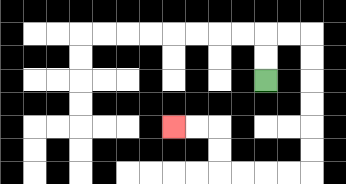{'start': '[11, 3]', 'end': '[7, 5]', 'path_directions': 'U,U,R,R,D,D,D,D,D,D,L,L,L,L,U,U,L,L', 'path_coordinates': '[[11, 3], [11, 2], [11, 1], [12, 1], [13, 1], [13, 2], [13, 3], [13, 4], [13, 5], [13, 6], [13, 7], [12, 7], [11, 7], [10, 7], [9, 7], [9, 6], [9, 5], [8, 5], [7, 5]]'}